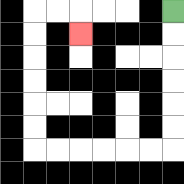{'start': '[7, 0]', 'end': '[3, 1]', 'path_directions': 'D,D,D,D,D,D,L,L,L,L,L,L,U,U,U,U,U,U,R,R,D', 'path_coordinates': '[[7, 0], [7, 1], [7, 2], [7, 3], [7, 4], [7, 5], [7, 6], [6, 6], [5, 6], [4, 6], [3, 6], [2, 6], [1, 6], [1, 5], [1, 4], [1, 3], [1, 2], [1, 1], [1, 0], [2, 0], [3, 0], [3, 1]]'}